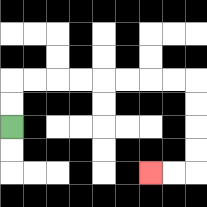{'start': '[0, 5]', 'end': '[6, 7]', 'path_directions': 'U,U,R,R,R,R,R,R,R,R,D,D,D,D,L,L', 'path_coordinates': '[[0, 5], [0, 4], [0, 3], [1, 3], [2, 3], [3, 3], [4, 3], [5, 3], [6, 3], [7, 3], [8, 3], [8, 4], [8, 5], [8, 6], [8, 7], [7, 7], [6, 7]]'}